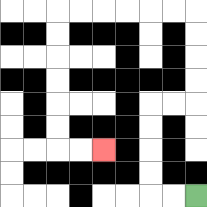{'start': '[8, 8]', 'end': '[4, 6]', 'path_directions': 'L,L,U,U,U,U,R,R,U,U,U,U,L,L,L,L,L,L,D,D,D,D,D,D,R,R', 'path_coordinates': '[[8, 8], [7, 8], [6, 8], [6, 7], [6, 6], [6, 5], [6, 4], [7, 4], [8, 4], [8, 3], [8, 2], [8, 1], [8, 0], [7, 0], [6, 0], [5, 0], [4, 0], [3, 0], [2, 0], [2, 1], [2, 2], [2, 3], [2, 4], [2, 5], [2, 6], [3, 6], [4, 6]]'}